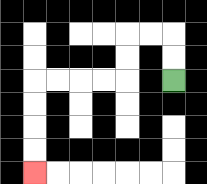{'start': '[7, 3]', 'end': '[1, 7]', 'path_directions': 'U,U,L,L,D,D,L,L,L,L,D,D,D,D', 'path_coordinates': '[[7, 3], [7, 2], [7, 1], [6, 1], [5, 1], [5, 2], [5, 3], [4, 3], [3, 3], [2, 3], [1, 3], [1, 4], [1, 5], [1, 6], [1, 7]]'}